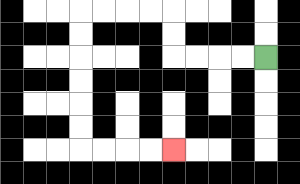{'start': '[11, 2]', 'end': '[7, 6]', 'path_directions': 'L,L,L,L,U,U,L,L,L,L,D,D,D,D,D,D,R,R,R,R', 'path_coordinates': '[[11, 2], [10, 2], [9, 2], [8, 2], [7, 2], [7, 1], [7, 0], [6, 0], [5, 0], [4, 0], [3, 0], [3, 1], [3, 2], [3, 3], [3, 4], [3, 5], [3, 6], [4, 6], [5, 6], [6, 6], [7, 6]]'}